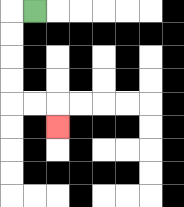{'start': '[1, 0]', 'end': '[2, 5]', 'path_directions': 'L,D,D,D,D,R,R,D', 'path_coordinates': '[[1, 0], [0, 0], [0, 1], [0, 2], [0, 3], [0, 4], [1, 4], [2, 4], [2, 5]]'}